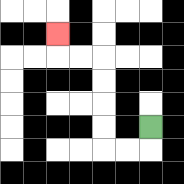{'start': '[6, 5]', 'end': '[2, 1]', 'path_directions': 'D,L,L,U,U,U,U,L,L,U', 'path_coordinates': '[[6, 5], [6, 6], [5, 6], [4, 6], [4, 5], [4, 4], [4, 3], [4, 2], [3, 2], [2, 2], [2, 1]]'}